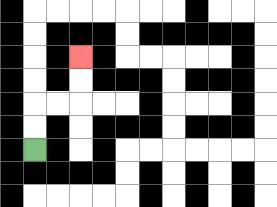{'start': '[1, 6]', 'end': '[3, 2]', 'path_directions': 'U,U,R,R,U,U', 'path_coordinates': '[[1, 6], [1, 5], [1, 4], [2, 4], [3, 4], [3, 3], [3, 2]]'}